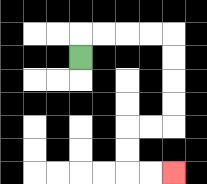{'start': '[3, 2]', 'end': '[7, 7]', 'path_directions': 'U,R,R,R,R,D,D,D,D,L,L,D,D,R,R', 'path_coordinates': '[[3, 2], [3, 1], [4, 1], [5, 1], [6, 1], [7, 1], [7, 2], [7, 3], [7, 4], [7, 5], [6, 5], [5, 5], [5, 6], [5, 7], [6, 7], [7, 7]]'}